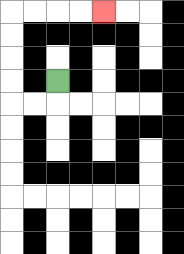{'start': '[2, 3]', 'end': '[4, 0]', 'path_directions': 'D,L,L,U,U,U,U,R,R,R,R', 'path_coordinates': '[[2, 3], [2, 4], [1, 4], [0, 4], [0, 3], [0, 2], [0, 1], [0, 0], [1, 0], [2, 0], [3, 0], [4, 0]]'}